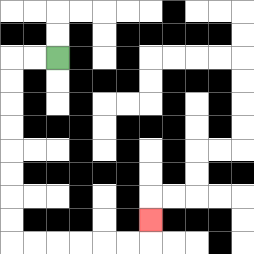{'start': '[2, 2]', 'end': '[6, 9]', 'path_directions': 'L,L,D,D,D,D,D,D,D,D,R,R,R,R,R,R,U', 'path_coordinates': '[[2, 2], [1, 2], [0, 2], [0, 3], [0, 4], [0, 5], [0, 6], [0, 7], [0, 8], [0, 9], [0, 10], [1, 10], [2, 10], [3, 10], [4, 10], [5, 10], [6, 10], [6, 9]]'}